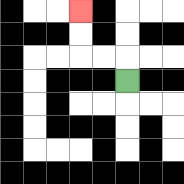{'start': '[5, 3]', 'end': '[3, 0]', 'path_directions': 'U,L,L,U,U', 'path_coordinates': '[[5, 3], [5, 2], [4, 2], [3, 2], [3, 1], [3, 0]]'}